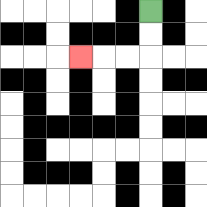{'start': '[6, 0]', 'end': '[3, 2]', 'path_directions': 'D,D,L,L,L', 'path_coordinates': '[[6, 0], [6, 1], [6, 2], [5, 2], [4, 2], [3, 2]]'}